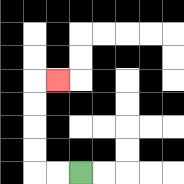{'start': '[3, 7]', 'end': '[2, 3]', 'path_directions': 'L,L,U,U,U,U,R', 'path_coordinates': '[[3, 7], [2, 7], [1, 7], [1, 6], [1, 5], [1, 4], [1, 3], [2, 3]]'}